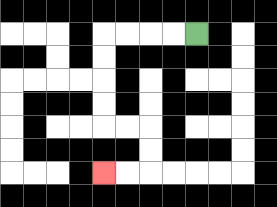{'start': '[8, 1]', 'end': '[4, 7]', 'path_directions': 'L,L,L,L,D,D,D,D,R,R,D,D,L,L', 'path_coordinates': '[[8, 1], [7, 1], [6, 1], [5, 1], [4, 1], [4, 2], [4, 3], [4, 4], [4, 5], [5, 5], [6, 5], [6, 6], [6, 7], [5, 7], [4, 7]]'}